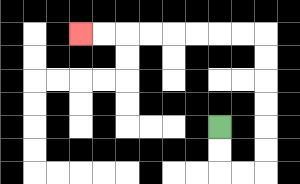{'start': '[9, 5]', 'end': '[3, 1]', 'path_directions': 'D,D,R,R,U,U,U,U,U,U,L,L,L,L,L,L,L,L', 'path_coordinates': '[[9, 5], [9, 6], [9, 7], [10, 7], [11, 7], [11, 6], [11, 5], [11, 4], [11, 3], [11, 2], [11, 1], [10, 1], [9, 1], [8, 1], [7, 1], [6, 1], [5, 1], [4, 1], [3, 1]]'}